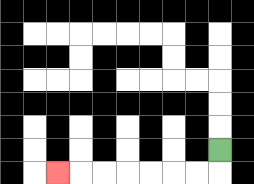{'start': '[9, 6]', 'end': '[2, 7]', 'path_directions': 'D,L,L,L,L,L,L,L', 'path_coordinates': '[[9, 6], [9, 7], [8, 7], [7, 7], [6, 7], [5, 7], [4, 7], [3, 7], [2, 7]]'}